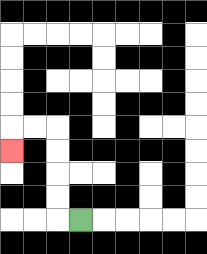{'start': '[3, 9]', 'end': '[0, 6]', 'path_directions': 'L,U,U,U,U,L,L,D', 'path_coordinates': '[[3, 9], [2, 9], [2, 8], [2, 7], [2, 6], [2, 5], [1, 5], [0, 5], [0, 6]]'}